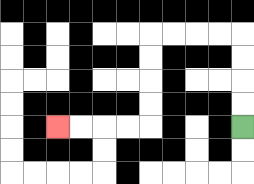{'start': '[10, 5]', 'end': '[2, 5]', 'path_directions': 'U,U,U,U,L,L,L,L,D,D,D,D,L,L,L,L', 'path_coordinates': '[[10, 5], [10, 4], [10, 3], [10, 2], [10, 1], [9, 1], [8, 1], [7, 1], [6, 1], [6, 2], [6, 3], [6, 4], [6, 5], [5, 5], [4, 5], [3, 5], [2, 5]]'}